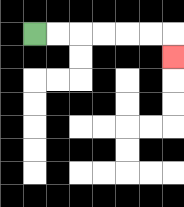{'start': '[1, 1]', 'end': '[7, 2]', 'path_directions': 'R,R,R,R,R,R,D', 'path_coordinates': '[[1, 1], [2, 1], [3, 1], [4, 1], [5, 1], [6, 1], [7, 1], [7, 2]]'}